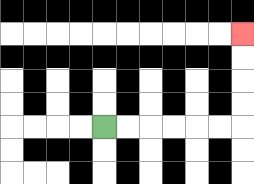{'start': '[4, 5]', 'end': '[10, 1]', 'path_directions': 'R,R,R,R,R,R,U,U,U,U', 'path_coordinates': '[[4, 5], [5, 5], [6, 5], [7, 5], [8, 5], [9, 5], [10, 5], [10, 4], [10, 3], [10, 2], [10, 1]]'}